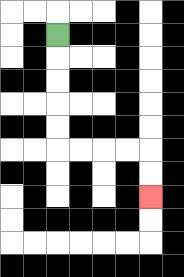{'start': '[2, 1]', 'end': '[6, 8]', 'path_directions': 'D,D,D,D,D,R,R,R,R,D,D', 'path_coordinates': '[[2, 1], [2, 2], [2, 3], [2, 4], [2, 5], [2, 6], [3, 6], [4, 6], [5, 6], [6, 6], [6, 7], [6, 8]]'}